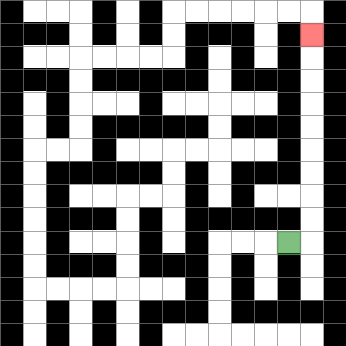{'start': '[12, 10]', 'end': '[13, 1]', 'path_directions': 'R,U,U,U,U,U,U,U,U,U', 'path_coordinates': '[[12, 10], [13, 10], [13, 9], [13, 8], [13, 7], [13, 6], [13, 5], [13, 4], [13, 3], [13, 2], [13, 1]]'}